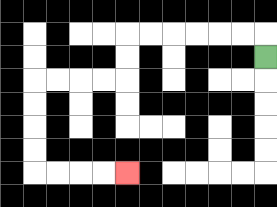{'start': '[11, 2]', 'end': '[5, 7]', 'path_directions': 'U,L,L,L,L,L,L,D,D,L,L,L,L,D,D,D,D,R,R,R,R', 'path_coordinates': '[[11, 2], [11, 1], [10, 1], [9, 1], [8, 1], [7, 1], [6, 1], [5, 1], [5, 2], [5, 3], [4, 3], [3, 3], [2, 3], [1, 3], [1, 4], [1, 5], [1, 6], [1, 7], [2, 7], [3, 7], [4, 7], [5, 7]]'}